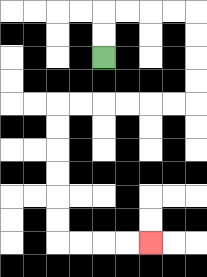{'start': '[4, 2]', 'end': '[6, 10]', 'path_directions': 'U,U,R,R,R,R,D,D,D,D,L,L,L,L,L,L,D,D,D,D,D,D,R,R,R,R', 'path_coordinates': '[[4, 2], [4, 1], [4, 0], [5, 0], [6, 0], [7, 0], [8, 0], [8, 1], [8, 2], [8, 3], [8, 4], [7, 4], [6, 4], [5, 4], [4, 4], [3, 4], [2, 4], [2, 5], [2, 6], [2, 7], [2, 8], [2, 9], [2, 10], [3, 10], [4, 10], [5, 10], [6, 10]]'}